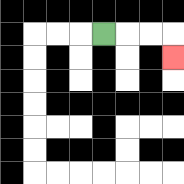{'start': '[4, 1]', 'end': '[7, 2]', 'path_directions': 'R,R,R,D', 'path_coordinates': '[[4, 1], [5, 1], [6, 1], [7, 1], [7, 2]]'}